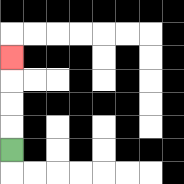{'start': '[0, 6]', 'end': '[0, 2]', 'path_directions': 'U,U,U,U', 'path_coordinates': '[[0, 6], [0, 5], [0, 4], [0, 3], [0, 2]]'}